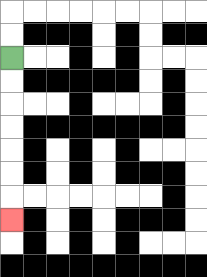{'start': '[0, 2]', 'end': '[0, 9]', 'path_directions': 'D,D,D,D,D,D,D', 'path_coordinates': '[[0, 2], [0, 3], [0, 4], [0, 5], [0, 6], [0, 7], [0, 8], [0, 9]]'}